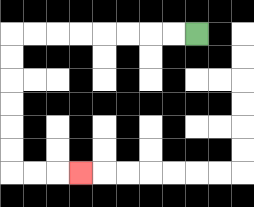{'start': '[8, 1]', 'end': '[3, 7]', 'path_directions': 'L,L,L,L,L,L,L,L,D,D,D,D,D,D,R,R,R', 'path_coordinates': '[[8, 1], [7, 1], [6, 1], [5, 1], [4, 1], [3, 1], [2, 1], [1, 1], [0, 1], [0, 2], [0, 3], [0, 4], [0, 5], [0, 6], [0, 7], [1, 7], [2, 7], [3, 7]]'}